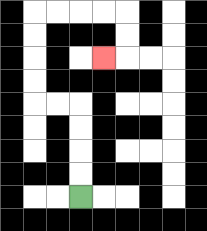{'start': '[3, 8]', 'end': '[4, 2]', 'path_directions': 'U,U,U,U,L,L,U,U,U,U,R,R,R,R,D,D,L', 'path_coordinates': '[[3, 8], [3, 7], [3, 6], [3, 5], [3, 4], [2, 4], [1, 4], [1, 3], [1, 2], [1, 1], [1, 0], [2, 0], [3, 0], [4, 0], [5, 0], [5, 1], [5, 2], [4, 2]]'}